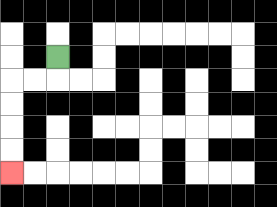{'start': '[2, 2]', 'end': '[0, 7]', 'path_directions': 'D,L,L,D,D,D,D', 'path_coordinates': '[[2, 2], [2, 3], [1, 3], [0, 3], [0, 4], [0, 5], [0, 6], [0, 7]]'}